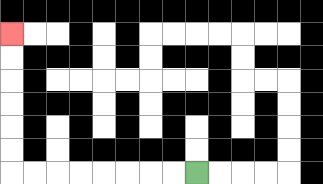{'start': '[8, 7]', 'end': '[0, 1]', 'path_directions': 'L,L,L,L,L,L,L,L,U,U,U,U,U,U', 'path_coordinates': '[[8, 7], [7, 7], [6, 7], [5, 7], [4, 7], [3, 7], [2, 7], [1, 7], [0, 7], [0, 6], [0, 5], [0, 4], [0, 3], [0, 2], [0, 1]]'}